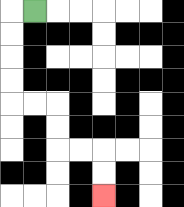{'start': '[1, 0]', 'end': '[4, 8]', 'path_directions': 'L,D,D,D,D,R,R,D,D,R,R,D,D', 'path_coordinates': '[[1, 0], [0, 0], [0, 1], [0, 2], [0, 3], [0, 4], [1, 4], [2, 4], [2, 5], [2, 6], [3, 6], [4, 6], [4, 7], [4, 8]]'}